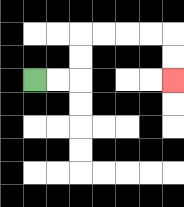{'start': '[1, 3]', 'end': '[7, 3]', 'path_directions': 'R,R,U,U,R,R,R,R,D,D', 'path_coordinates': '[[1, 3], [2, 3], [3, 3], [3, 2], [3, 1], [4, 1], [5, 1], [6, 1], [7, 1], [7, 2], [7, 3]]'}